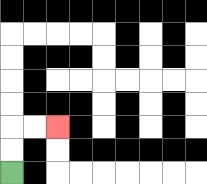{'start': '[0, 7]', 'end': '[2, 5]', 'path_directions': 'U,U,R,R', 'path_coordinates': '[[0, 7], [0, 6], [0, 5], [1, 5], [2, 5]]'}